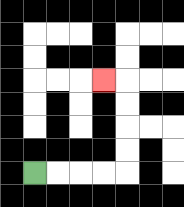{'start': '[1, 7]', 'end': '[4, 3]', 'path_directions': 'R,R,R,R,U,U,U,U,L', 'path_coordinates': '[[1, 7], [2, 7], [3, 7], [4, 7], [5, 7], [5, 6], [5, 5], [5, 4], [5, 3], [4, 3]]'}